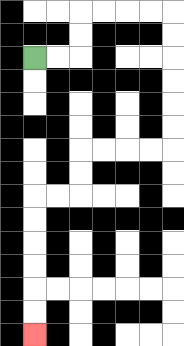{'start': '[1, 2]', 'end': '[1, 14]', 'path_directions': 'R,R,U,U,R,R,R,R,D,D,D,D,D,D,L,L,L,L,D,D,L,L,D,D,D,D,D,D', 'path_coordinates': '[[1, 2], [2, 2], [3, 2], [3, 1], [3, 0], [4, 0], [5, 0], [6, 0], [7, 0], [7, 1], [7, 2], [7, 3], [7, 4], [7, 5], [7, 6], [6, 6], [5, 6], [4, 6], [3, 6], [3, 7], [3, 8], [2, 8], [1, 8], [1, 9], [1, 10], [1, 11], [1, 12], [1, 13], [1, 14]]'}